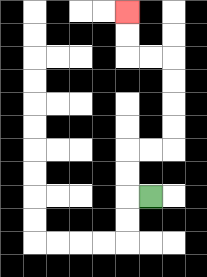{'start': '[6, 8]', 'end': '[5, 0]', 'path_directions': 'L,U,U,R,R,U,U,U,U,L,L,U,U', 'path_coordinates': '[[6, 8], [5, 8], [5, 7], [5, 6], [6, 6], [7, 6], [7, 5], [7, 4], [7, 3], [7, 2], [6, 2], [5, 2], [5, 1], [5, 0]]'}